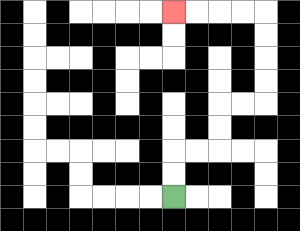{'start': '[7, 8]', 'end': '[7, 0]', 'path_directions': 'U,U,R,R,U,U,R,R,U,U,U,U,L,L,L,L', 'path_coordinates': '[[7, 8], [7, 7], [7, 6], [8, 6], [9, 6], [9, 5], [9, 4], [10, 4], [11, 4], [11, 3], [11, 2], [11, 1], [11, 0], [10, 0], [9, 0], [8, 0], [7, 0]]'}